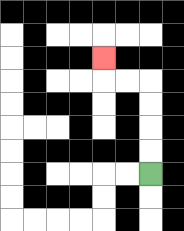{'start': '[6, 7]', 'end': '[4, 2]', 'path_directions': 'U,U,U,U,L,L,U', 'path_coordinates': '[[6, 7], [6, 6], [6, 5], [6, 4], [6, 3], [5, 3], [4, 3], [4, 2]]'}